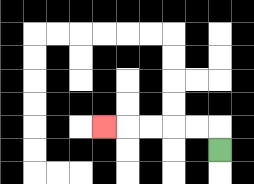{'start': '[9, 6]', 'end': '[4, 5]', 'path_directions': 'U,L,L,L,L,L', 'path_coordinates': '[[9, 6], [9, 5], [8, 5], [7, 5], [6, 5], [5, 5], [4, 5]]'}